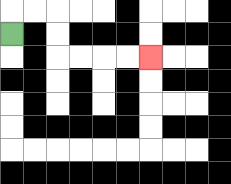{'start': '[0, 1]', 'end': '[6, 2]', 'path_directions': 'U,R,R,D,D,R,R,R,R', 'path_coordinates': '[[0, 1], [0, 0], [1, 0], [2, 0], [2, 1], [2, 2], [3, 2], [4, 2], [5, 2], [6, 2]]'}